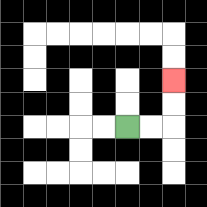{'start': '[5, 5]', 'end': '[7, 3]', 'path_directions': 'R,R,U,U', 'path_coordinates': '[[5, 5], [6, 5], [7, 5], [7, 4], [7, 3]]'}